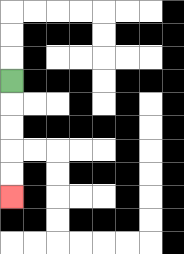{'start': '[0, 3]', 'end': '[0, 8]', 'path_directions': 'D,D,D,D,D', 'path_coordinates': '[[0, 3], [0, 4], [0, 5], [0, 6], [0, 7], [0, 8]]'}